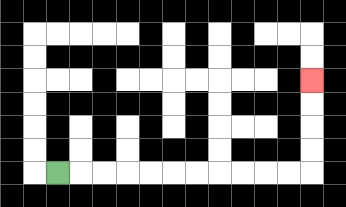{'start': '[2, 7]', 'end': '[13, 3]', 'path_directions': 'R,R,R,R,R,R,R,R,R,R,R,U,U,U,U', 'path_coordinates': '[[2, 7], [3, 7], [4, 7], [5, 7], [6, 7], [7, 7], [8, 7], [9, 7], [10, 7], [11, 7], [12, 7], [13, 7], [13, 6], [13, 5], [13, 4], [13, 3]]'}